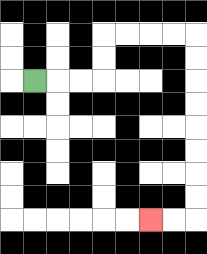{'start': '[1, 3]', 'end': '[6, 9]', 'path_directions': 'R,R,R,U,U,R,R,R,R,D,D,D,D,D,D,D,D,L,L', 'path_coordinates': '[[1, 3], [2, 3], [3, 3], [4, 3], [4, 2], [4, 1], [5, 1], [6, 1], [7, 1], [8, 1], [8, 2], [8, 3], [8, 4], [8, 5], [8, 6], [8, 7], [8, 8], [8, 9], [7, 9], [6, 9]]'}